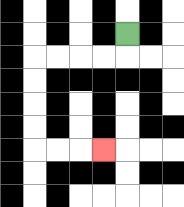{'start': '[5, 1]', 'end': '[4, 6]', 'path_directions': 'D,L,L,L,L,D,D,D,D,R,R,R', 'path_coordinates': '[[5, 1], [5, 2], [4, 2], [3, 2], [2, 2], [1, 2], [1, 3], [1, 4], [1, 5], [1, 6], [2, 6], [3, 6], [4, 6]]'}